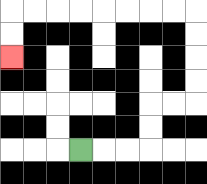{'start': '[3, 6]', 'end': '[0, 2]', 'path_directions': 'R,R,R,U,U,R,R,U,U,U,U,L,L,L,L,L,L,L,L,D,D', 'path_coordinates': '[[3, 6], [4, 6], [5, 6], [6, 6], [6, 5], [6, 4], [7, 4], [8, 4], [8, 3], [8, 2], [8, 1], [8, 0], [7, 0], [6, 0], [5, 0], [4, 0], [3, 0], [2, 0], [1, 0], [0, 0], [0, 1], [0, 2]]'}